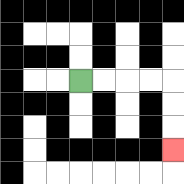{'start': '[3, 3]', 'end': '[7, 6]', 'path_directions': 'R,R,R,R,D,D,D', 'path_coordinates': '[[3, 3], [4, 3], [5, 3], [6, 3], [7, 3], [7, 4], [7, 5], [7, 6]]'}